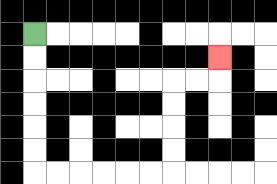{'start': '[1, 1]', 'end': '[9, 2]', 'path_directions': 'D,D,D,D,D,D,R,R,R,R,R,R,U,U,U,U,R,R,U', 'path_coordinates': '[[1, 1], [1, 2], [1, 3], [1, 4], [1, 5], [1, 6], [1, 7], [2, 7], [3, 7], [4, 7], [5, 7], [6, 7], [7, 7], [7, 6], [7, 5], [7, 4], [7, 3], [8, 3], [9, 3], [9, 2]]'}